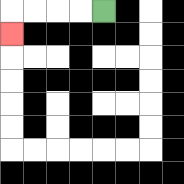{'start': '[4, 0]', 'end': '[0, 1]', 'path_directions': 'L,L,L,L,D', 'path_coordinates': '[[4, 0], [3, 0], [2, 0], [1, 0], [0, 0], [0, 1]]'}